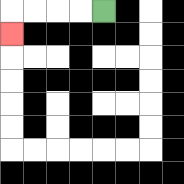{'start': '[4, 0]', 'end': '[0, 1]', 'path_directions': 'L,L,L,L,D', 'path_coordinates': '[[4, 0], [3, 0], [2, 0], [1, 0], [0, 0], [0, 1]]'}